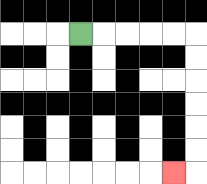{'start': '[3, 1]', 'end': '[7, 7]', 'path_directions': 'R,R,R,R,R,D,D,D,D,D,D,L', 'path_coordinates': '[[3, 1], [4, 1], [5, 1], [6, 1], [7, 1], [8, 1], [8, 2], [8, 3], [8, 4], [8, 5], [8, 6], [8, 7], [7, 7]]'}